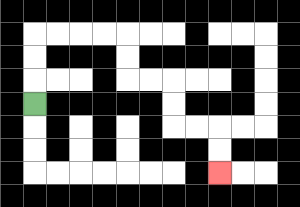{'start': '[1, 4]', 'end': '[9, 7]', 'path_directions': 'U,U,U,R,R,R,R,D,D,R,R,D,D,R,R,D,D', 'path_coordinates': '[[1, 4], [1, 3], [1, 2], [1, 1], [2, 1], [3, 1], [4, 1], [5, 1], [5, 2], [5, 3], [6, 3], [7, 3], [7, 4], [7, 5], [8, 5], [9, 5], [9, 6], [9, 7]]'}